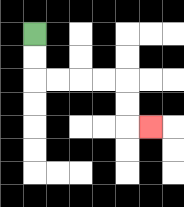{'start': '[1, 1]', 'end': '[6, 5]', 'path_directions': 'D,D,R,R,R,R,D,D,R', 'path_coordinates': '[[1, 1], [1, 2], [1, 3], [2, 3], [3, 3], [4, 3], [5, 3], [5, 4], [5, 5], [6, 5]]'}